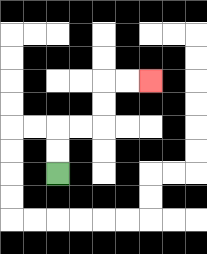{'start': '[2, 7]', 'end': '[6, 3]', 'path_directions': 'U,U,R,R,U,U,R,R', 'path_coordinates': '[[2, 7], [2, 6], [2, 5], [3, 5], [4, 5], [4, 4], [4, 3], [5, 3], [6, 3]]'}